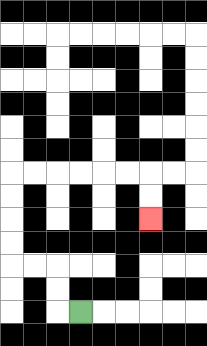{'start': '[3, 13]', 'end': '[6, 9]', 'path_directions': 'L,U,U,L,L,U,U,U,U,R,R,R,R,R,R,D,D', 'path_coordinates': '[[3, 13], [2, 13], [2, 12], [2, 11], [1, 11], [0, 11], [0, 10], [0, 9], [0, 8], [0, 7], [1, 7], [2, 7], [3, 7], [4, 7], [5, 7], [6, 7], [6, 8], [6, 9]]'}